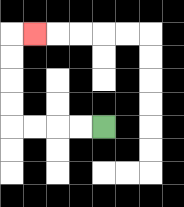{'start': '[4, 5]', 'end': '[1, 1]', 'path_directions': 'L,L,L,L,U,U,U,U,R', 'path_coordinates': '[[4, 5], [3, 5], [2, 5], [1, 5], [0, 5], [0, 4], [0, 3], [0, 2], [0, 1], [1, 1]]'}